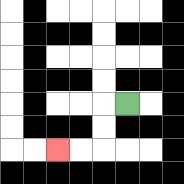{'start': '[5, 4]', 'end': '[2, 6]', 'path_directions': 'L,D,D,L,L', 'path_coordinates': '[[5, 4], [4, 4], [4, 5], [4, 6], [3, 6], [2, 6]]'}